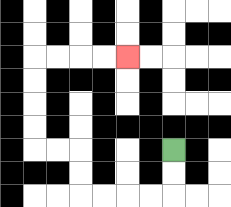{'start': '[7, 6]', 'end': '[5, 2]', 'path_directions': 'D,D,L,L,L,L,U,U,L,L,U,U,U,U,R,R,R,R', 'path_coordinates': '[[7, 6], [7, 7], [7, 8], [6, 8], [5, 8], [4, 8], [3, 8], [3, 7], [3, 6], [2, 6], [1, 6], [1, 5], [1, 4], [1, 3], [1, 2], [2, 2], [3, 2], [4, 2], [5, 2]]'}